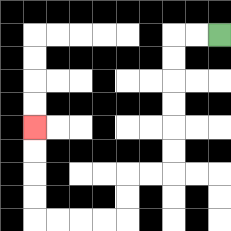{'start': '[9, 1]', 'end': '[1, 5]', 'path_directions': 'L,L,D,D,D,D,D,D,L,L,D,D,L,L,L,L,U,U,U,U', 'path_coordinates': '[[9, 1], [8, 1], [7, 1], [7, 2], [7, 3], [7, 4], [7, 5], [7, 6], [7, 7], [6, 7], [5, 7], [5, 8], [5, 9], [4, 9], [3, 9], [2, 9], [1, 9], [1, 8], [1, 7], [1, 6], [1, 5]]'}